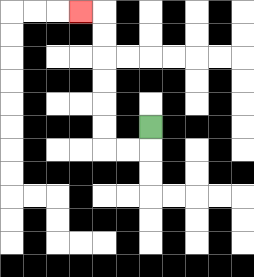{'start': '[6, 5]', 'end': '[3, 0]', 'path_directions': 'D,L,L,U,U,U,U,U,U,L', 'path_coordinates': '[[6, 5], [6, 6], [5, 6], [4, 6], [4, 5], [4, 4], [4, 3], [4, 2], [4, 1], [4, 0], [3, 0]]'}